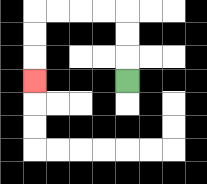{'start': '[5, 3]', 'end': '[1, 3]', 'path_directions': 'U,U,U,L,L,L,L,D,D,D', 'path_coordinates': '[[5, 3], [5, 2], [5, 1], [5, 0], [4, 0], [3, 0], [2, 0], [1, 0], [1, 1], [1, 2], [1, 3]]'}